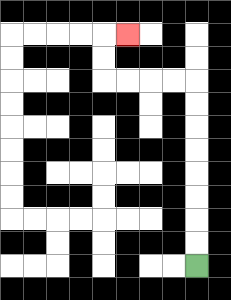{'start': '[8, 11]', 'end': '[5, 1]', 'path_directions': 'U,U,U,U,U,U,U,U,L,L,L,L,U,U,R', 'path_coordinates': '[[8, 11], [8, 10], [8, 9], [8, 8], [8, 7], [8, 6], [8, 5], [8, 4], [8, 3], [7, 3], [6, 3], [5, 3], [4, 3], [4, 2], [4, 1], [5, 1]]'}